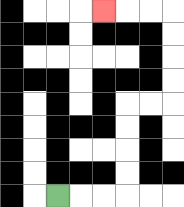{'start': '[2, 8]', 'end': '[4, 0]', 'path_directions': 'R,R,R,U,U,U,U,R,R,U,U,U,U,L,L,L', 'path_coordinates': '[[2, 8], [3, 8], [4, 8], [5, 8], [5, 7], [5, 6], [5, 5], [5, 4], [6, 4], [7, 4], [7, 3], [7, 2], [7, 1], [7, 0], [6, 0], [5, 0], [4, 0]]'}